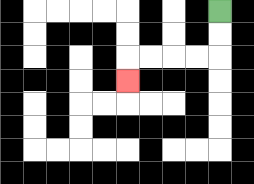{'start': '[9, 0]', 'end': '[5, 3]', 'path_directions': 'D,D,L,L,L,L,D', 'path_coordinates': '[[9, 0], [9, 1], [9, 2], [8, 2], [7, 2], [6, 2], [5, 2], [5, 3]]'}